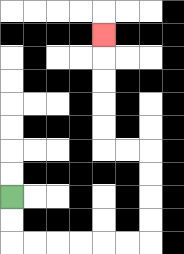{'start': '[0, 8]', 'end': '[4, 1]', 'path_directions': 'D,D,R,R,R,R,R,R,U,U,U,U,L,L,U,U,U,U,U', 'path_coordinates': '[[0, 8], [0, 9], [0, 10], [1, 10], [2, 10], [3, 10], [4, 10], [5, 10], [6, 10], [6, 9], [6, 8], [6, 7], [6, 6], [5, 6], [4, 6], [4, 5], [4, 4], [4, 3], [4, 2], [4, 1]]'}